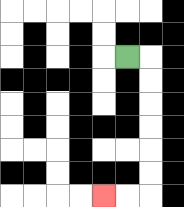{'start': '[5, 2]', 'end': '[4, 8]', 'path_directions': 'R,D,D,D,D,D,D,L,L', 'path_coordinates': '[[5, 2], [6, 2], [6, 3], [6, 4], [6, 5], [6, 6], [6, 7], [6, 8], [5, 8], [4, 8]]'}